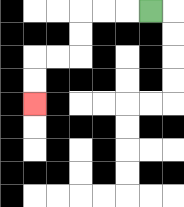{'start': '[6, 0]', 'end': '[1, 4]', 'path_directions': 'L,L,L,D,D,L,L,D,D', 'path_coordinates': '[[6, 0], [5, 0], [4, 0], [3, 0], [3, 1], [3, 2], [2, 2], [1, 2], [1, 3], [1, 4]]'}